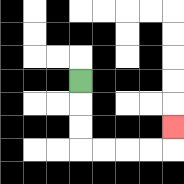{'start': '[3, 3]', 'end': '[7, 5]', 'path_directions': 'D,D,D,R,R,R,R,U', 'path_coordinates': '[[3, 3], [3, 4], [3, 5], [3, 6], [4, 6], [5, 6], [6, 6], [7, 6], [7, 5]]'}